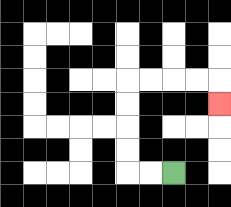{'start': '[7, 7]', 'end': '[9, 4]', 'path_directions': 'L,L,U,U,U,U,R,R,R,R,D', 'path_coordinates': '[[7, 7], [6, 7], [5, 7], [5, 6], [5, 5], [5, 4], [5, 3], [6, 3], [7, 3], [8, 3], [9, 3], [9, 4]]'}